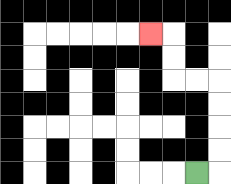{'start': '[8, 7]', 'end': '[6, 1]', 'path_directions': 'R,U,U,U,U,L,L,U,U,L', 'path_coordinates': '[[8, 7], [9, 7], [9, 6], [9, 5], [9, 4], [9, 3], [8, 3], [7, 3], [7, 2], [7, 1], [6, 1]]'}